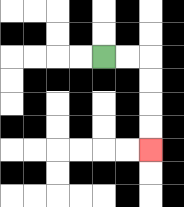{'start': '[4, 2]', 'end': '[6, 6]', 'path_directions': 'R,R,D,D,D,D', 'path_coordinates': '[[4, 2], [5, 2], [6, 2], [6, 3], [6, 4], [6, 5], [6, 6]]'}